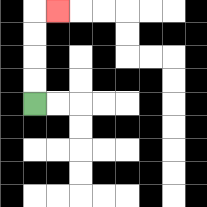{'start': '[1, 4]', 'end': '[2, 0]', 'path_directions': 'U,U,U,U,R', 'path_coordinates': '[[1, 4], [1, 3], [1, 2], [1, 1], [1, 0], [2, 0]]'}